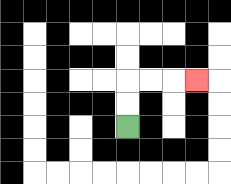{'start': '[5, 5]', 'end': '[8, 3]', 'path_directions': 'U,U,R,R,R', 'path_coordinates': '[[5, 5], [5, 4], [5, 3], [6, 3], [7, 3], [8, 3]]'}